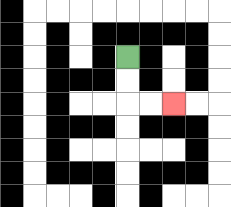{'start': '[5, 2]', 'end': '[7, 4]', 'path_directions': 'D,D,R,R', 'path_coordinates': '[[5, 2], [5, 3], [5, 4], [6, 4], [7, 4]]'}